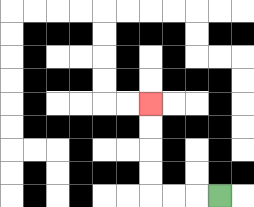{'start': '[9, 8]', 'end': '[6, 4]', 'path_directions': 'L,L,L,U,U,U,U', 'path_coordinates': '[[9, 8], [8, 8], [7, 8], [6, 8], [6, 7], [6, 6], [6, 5], [6, 4]]'}